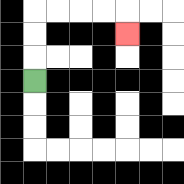{'start': '[1, 3]', 'end': '[5, 1]', 'path_directions': 'U,U,U,R,R,R,R,D', 'path_coordinates': '[[1, 3], [1, 2], [1, 1], [1, 0], [2, 0], [3, 0], [4, 0], [5, 0], [5, 1]]'}